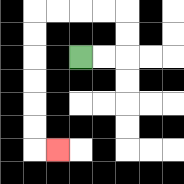{'start': '[3, 2]', 'end': '[2, 6]', 'path_directions': 'R,R,U,U,L,L,L,L,D,D,D,D,D,D,R', 'path_coordinates': '[[3, 2], [4, 2], [5, 2], [5, 1], [5, 0], [4, 0], [3, 0], [2, 0], [1, 0], [1, 1], [1, 2], [1, 3], [1, 4], [1, 5], [1, 6], [2, 6]]'}